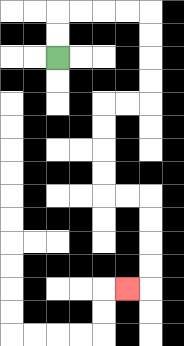{'start': '[2, 2]', 'end': '[5, 12]', 'path_directions': 'U,U,R,R,R,R,D,D,D,D,L,L,D,D,D,D,R,R,D,D,D,D,L', 'path_coordinates': '[[2, 2], [2, 1], [2, 0], [3, 0], [4, 0], [5, 0], [6, 0], [6, 1], [6, 2], [6, 3], [6, 4], [5, 4], [4, 4], [4, 5], [4, 6], [4, 7], [4, 8], [5, 8], [6, 8], [6, 9], [6, 10], [6, 11], [6, 12], [5, 12]]'}